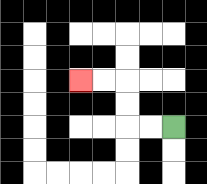{'start': '[7, 5]', 'end': '[3, 3]', 'path_directions': 'L,L,U,U,L,L', 'path_coordinates': '[[7, 5], [6, 5], [5, 5], [5, 4], [5, 3], [4, 3], [3, 3]]'}